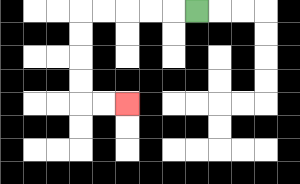{'start': '[8, 0]', 'end': '[5, 4]', 'path_directions': 'L,L,L,L,L,D,D,D,D,R,R', 'path_coordinates': '[[8, 0], [7, 0], [6, 0], [5, 0], [4, 0], [3, 0], [3, 1], [3, 2], [3, 3], [3, 4], [4, 4], [5, 4]]'}